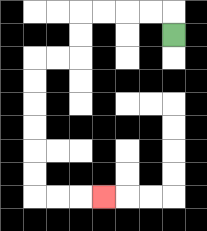{'start': '[7, 1]', 'end': '[4, 8]', 'path_directions': 'U,L,L,L,L,D,D,L,L,D,D,D,D,D,D,R,R,R', 'path_coordinates': '[[7, 1], [7, 0], [6, 0], [5, 0], [4, 0], [3, 0], [3, 1], [3, 2], [2, 2], [1, 2], [1, 3], [1, 4], [1, 5], [1, 6], [1, 7], [1, 8], [2, 8], [3, 8], [4, 8]]'}